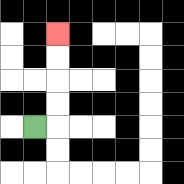{'start': '[1, 5]', 'end': '[2, 1]', 'path_directions': 'R,U,U,U,U', 'path_coordinates': '[[1, 5], [2, 5], [2, 4], [2, 3], [2, 2], [2, 1]]'}